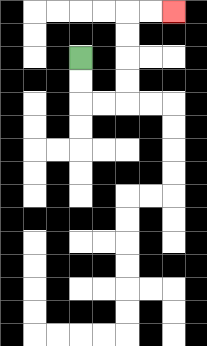{'start': '[3, 2]', 'end': '[7, 0]', 'path_directions': 'D,D,R,R,U,U,U,U,R,R', 'path_coordinates': '[[3, 2], [3, 3], [3, 4], [4, 4], [5, 4], [5, 3], [5, 2], [5, 1], [5, 0], [6, 0], [7, 0]]'}